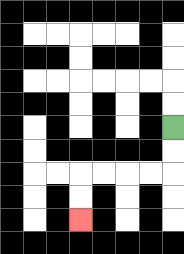{'start': '[7, 5]', 'end': '[3, 9]', 'path_directions': 'D,D,L,L,L,L,D,D', 'path_coordinates': '[[7, 5], [7, 6], [7, 7], [6, 7], [5, 7], [4, 7], [3, 7], [3, 8], [3, 9]]'}